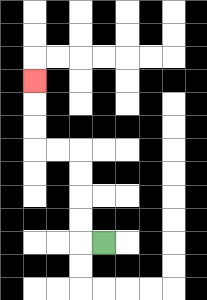{'start': '[4, 10]', 'end': '[1, 3]', 'path_directions': 'L,U,U,U,U,L,L,U,U,U', 'path_coordinates': '[[4, 10], [3, 10], [3, 9], [3, 8], [3, 7], [3, 6], [2, 6], [1, 6], [1, 5], [1, 4], [1, 3]]'}